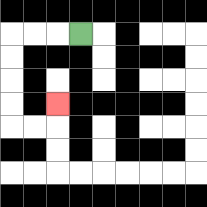{'start': '[3, 1]', 'end': '[2, 4]', 'path_directions': 'L,L,L,D,D,D,D,R,R,U', 'path_coordinates': '[[3, 1], [2, 1], [1, 1], [0, 1], [0, 2], [0, 3], [0, 4], [0, 5], [1, 5], [2, 5], [2, 4]]'}